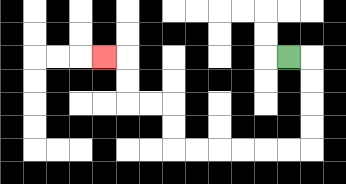{'start': '[12, 2]', 'end': '[4, 2]', 'path_directions': 'R,D,D,D,D,L,L,L,L,L,L,U,U,L,L,U,U,L', 'path_coordinates': '[[12, 2], [13, 2], [13, 3], [13, 4], [13, 5], [13, 6], [12, 6], [11, 6], [10, 6], [9, 6], [8, 6], [7, 6], [7, 5], [7, 4], [6, 4], [5, 4], [5, 3], [5, 2], [4, 2]]'}